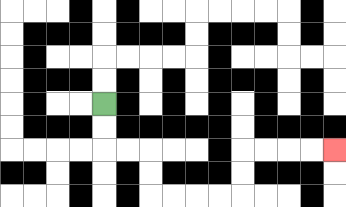{'start': '[4, 4]', 'end': '[14, 6]', 'path_directions': 'D,D,R,R,D,D,R,R,R,R,U,U,R,R,R,R', 'path_coordinates': '[[4, 4], [4, 5], [4, 6], [5, 6], [6, 6], [6, 7], [6, 8], [7, 8], [8, 8], [9, 8], [10, 8], [10, 7], [10, 6], [11, 6], [12, 6], [13, 6], [14, 6]]'}